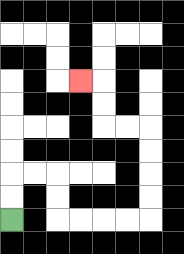{'start': '[0, 9]', 'end': '[3, 3]', 'path_directions': 'U,U,R,R,D,D,R,R,R,R,U,U,U,U,L,L,U,U,L', 'path_coordinates': '[[0, 9], [0, 8], [0, 7], [1, 7], [2, 7], [2, 8], [2, 9], [3, 9], [4, 9], [5, 9], [6, 9], [6, 8], [6, 7], [6, 6], [6, 5], [5, 5], [4, 5], [4, 4], [4, 3], [3, 3]]'}